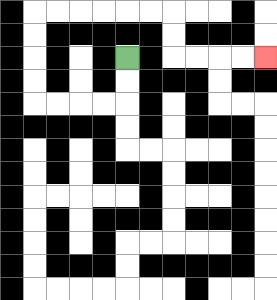{'start': '[5, 2]', 'end': '[11, 2]', 'path_directions': 'D,D,L,L,L,L,U,U,U,U,R,R,R,R,R,R,D,D,R,R,R,R', 'path_coordinates': '[[5, 2], [5, 3], [5, 4], [4, 4], [3, 4], [2, 4], [1, 4], [1, 3], [1, 2], [1, 1], [1, 0], [2, 0], [3, 0], [4, 0], [5, 0], [6, 0], [7, 0], [7, 1], [7, 2], [8, 2], [9, 2], [10, 2], [11, 2]]'}